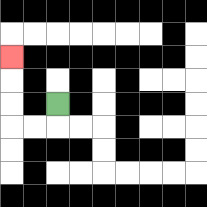{'start': '[2, 4]', 'end': '[0, 2]', 'path_directions': 'D,L,L,U,U,U', 'path_coordinates': '[[2, 4], [2, 5], [1, 5], [0, 5], [0, 4], [0, 3], [0, 2]]'}